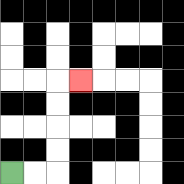{'start': '[0, 7]', 'end': '[3, 3]', 'path_directions': 'R,R,U,U,U,U,R', 'path_coordinates': '[[0, 7], [1, 7], [2, 7], [2, 6], [2, 5], [2, 4], [2, 3], [3, 3]]'}